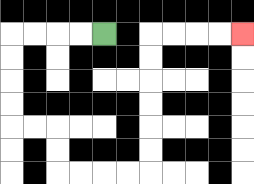{'start': '[4, 1]', 'end': '[10, 1]', 'path_directions': 'L,L,L,L,D,D,D,D,R,R,D,D,R,R,R,R,U,U,U,U,U,U,R,R,R,R', 'path_coordinates': '[[4, 1], [3, 1], [2, 1], [1, 1], [0, 1], [0, 2], [0, 3], [0, 4], [0, 5], [1, 5], [2, 5], [2, 6], [2, 7], [3, 7], [4, 7], [5, 7], [6, 7], [6, 6], [6, 5], [6, 4], [6, 3], [6, 2], [6, 1], [7, 1], [8, 1], [9, 1], [10, 1]]'}